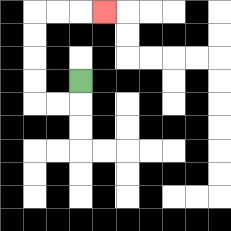{'start': '[3, 3]', 'end': '[4, 0]', 'path_directions': 'D,L,L,U,U,U,U,R,R,R', 'path_coordinates': '[[3, 3], [3, 4], [2, 4], [1, 4], [1, 3], [1, 2], [1, 1], [1, 0], [2, 0], [3, 0], [4, 0]]'}